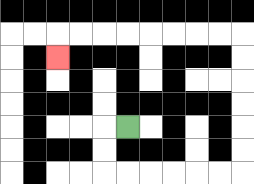{'start': '[5, 5]', 'end': '[2, 2]', 'path_directions': 'L,D,D,R,R,R,R,R,R,U,U,U,U,U,U,L,L,L,L,L,L,L,L,D', 'path_coordinates': '[[5, 5], [4, 5], [4, 6], [4, 7], [5, 7], [6, 7], [7, 7], [8, 7], [9, 7], [10, 7], [10, 6], [10, 5], [10, 4], [10, 3], [10, 2], [10, 1], [9, 1], [8, 1], [7, 1], [6, 1], [5, 1], [4, 1], [3, 1], [2, 1], [2, 2]]'}